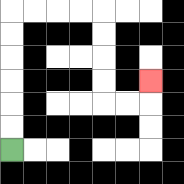{'start': '[0, 6]', 'end': '[6, 3]', 'path_directions': 'U,U,U,U,U,U,R,R,R,R,D,D,D,D,R,R,U', 'path_coordinates': '[[0, 6], [0, 5], [0, 4], [0, 3], [0, 2], [0, 1], [0, 0], [1, 0], [2, 0], [3, 0], [4, 0], [4, 1], [4, 2], [4, 3], [4, 4], [5, 4], [6, 4], [6, 3]]'}